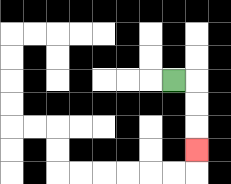{'start': '[7, 3]', 'end': '[8, 6]', 'path_directions': 'R,D,D,D', 'path_coordinates': '[[7, 3], [8, 3], [8, 4], [8, 5], [8, 6]]'}